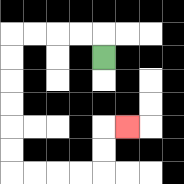{'start': '[4, 2]', 'end': '[5, 5]', 'path_directions': 'U,L,L,L,L,D,D,D,D,D,D,R,R,R,R,U,U,R', 'path_coordinates': '[[4, 2], [4, 1], [3, 1], [2, 1], [1, 1], [0, 1], [0, 2], [0, 3], [0, 4], [0, 5], [0, 6], [0, 7], [1, 7], [2, 7], [3, 7], [4, 7], [4, 6], [4, 5], [5, 5]]'}